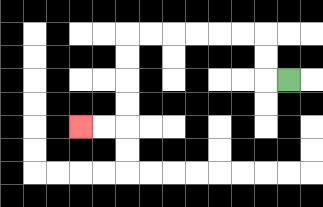{'start': '[12, 3]', 'end': '[3, 5]', 'path_directions': 'L,U,U,L,L,L,L,L,L,D,D,D,D,L,L', 'path_coordinates': '[[12, 3], [11, 3], [11, 2], [11, 1], [10, 1], [9, 1], [8, 1], [7, 1], [6, 1], [5, 1], [5, 2], [5, 3], [5, 4], [5, 5], [4, 5], [3, 5]]'}